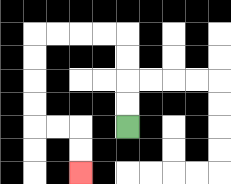{'start': '[5, 5]', 'end': '[3, 7]', 'path_directions': 'U,U,U,U,L,L,L,L,D,D,D,D,R,R,D,D', 'path_coordinates': '[[5, 5], [5, 4], [5, 3], [5, 2], [5, 1], [4, 1], [3, 1], [2, 1], [1, 1], [1, 2], [1, 3], [1, 4], [1, 5], [2, 5], [3, 5], [3, 6], [3, 7]]'}